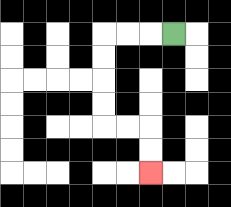{'start': '[7, 1]', 'end': '[6, 7]', 'path_directions': 'L,L,L,D,D,D,D,R,R,D,D', 'path_coordinates': '[[7, 1], [6, 1], [5, 1], [4, 1], [4, 2], [4, 3], [4, 4], [4, 5], [5, 5], [6, 5], [6, 6], [6, 7]]'}